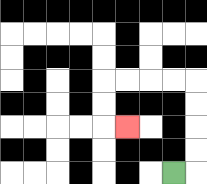{'start': '[7, 7]', 'end': '[5, 5]', 'path_directions': 'R,U,U,U,U,L,L,L,L,D,D,R', 'path_coordinates': '[[7, 7], [8, 7], [8, 6], [8, 5], [8, 4], [8, 3], [7, 3], [6, 3], [5, 3], [4, 3], [4, 4], [4, 5], [5, 5]]'}